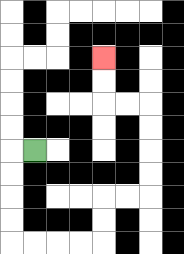{'start': '[1, 6]', 'end': '[4, 2]', 'path_directions': 'L,D,D,D,D,R,R,R,R,U,U,R,R,U,U,U,U,L,L,U,U', 'path_coordinates': '[[1, 6], [0, 6], [0, 7], [0, 8], [0, 9], [0, 10], [1, 10], [2, 10], [3, 10], [4, 10], [4, 9], [4, 8], [5, 8], [6, 8], [6, 7], [6, 6], [6, 5], [6, 4], [5, 4], [4, 4], [4, 3], [4, 2]]'}